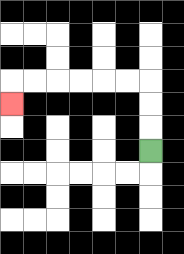{'start': '[6, 6]', 'end': '[0, 4]', 'path_directions': 'U,U,U,L,L,L,L,L,L,D', 'path_coordinates': '[[6, 6], [6, 5], [6, 4], [6, 3], [5, 3], [4, 3], [3, 3], [2, 3], [1, 3], [0, 3], [0, 4]]'}